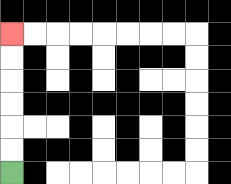{'start': '[0, 7]', 'end': '[0, 1]', 'path_directions': 'U,U,U,U,U,U', 'path_coordinates': '[[0, 7], [0, 6], [0, 5], [0, 4], [0, 3], [0, 2], [0, 1]]'}